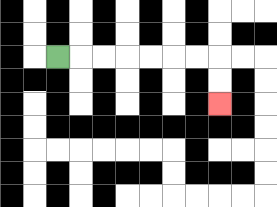{'start': '[2, 2]', 'end': '[9, 4]', 'path_directions': 'R,R,R,R,R,R,R,D,D', 'path_coordinates': '[[2, 2], [3, 2], [4, 2], [5, 2], [6, 2], [7, 2], [8, 2], [9, 2], [9, 3], [9, 4]]'}